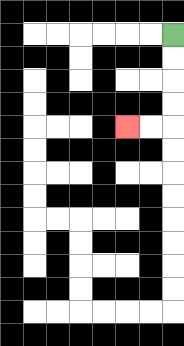{'start': '[7, 1]', 'end': '[5, 5]', 'path_directions': 'D,D,D,D,L,L', 'path_coordinates': '[[7, 1], [7, 2], [7, 3], [7, 4], [7, 5], [6, 5], [5, 5]]'}